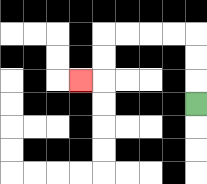{'start': '[8, 4]', 'end': '[3, 3]', 'path_directions': 'U,U,U,L,L,L,L,D,D,L', 'path_coordinates': '[[8, 4], [8, 3], [8, 2], [8, 1], [7, 1], [6, 1], [5, 1], [4, 1], [4, 2], [4, 3], [3, 3]]'}